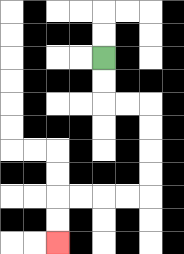{'start': '[4, 2]', 'end': '[2, 10]', 'path_directions': 'D,D,R,R,D,D,D,D,L,L,L,L,D,D', 'path_coordinates': '[[4, 2], [4, 3], [4, 4], [5, 4], [6, 4], [6, 5], [6, 6], [6, 7], [6, 8], [5, 8], [4, 8], [3, 8], [2, 8], [2, 9], [2, 10]]'}